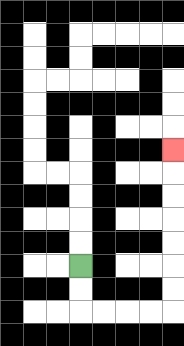{'start': '[3, 11]', 'end': '[7, 6]', 'path_directions': 'D,D,R,R,R,R,U,U,U,U,U,U,U', 'path_coordinates': '[[3, 11], [3, 12], [3, 13], [4, 13], [5, 13], [6, 13], [7, 13], [7, 12], [7, 11], [7, 10], [7, 9], [7, 8], [7, 7], [7, 6]]'}